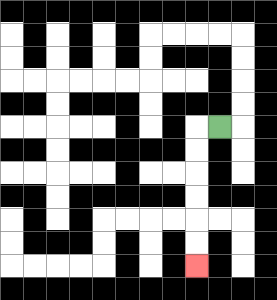{'start': '[9, 5]', 'end': '[8, 11]', 'path_directions': 'L,D,D,D,D,D,D', 'path_coordinates': '[[9, 5], [8, 5], [8, 6], [8, 7], [8, 8], [8, 9], [8, 10], [8, 11]]'}